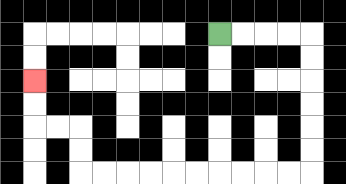{'start': '[9, 1]', 'end': '[1, 3]', 'path_directions': 'R,R,R,R,D,D,D,D,D,D,L,L,L,L,L,L,L,L,L,L,U,U,L,L,U,U', 'path_coordinates': '[[9, 1], [10, 1], [11, 1], [12, 1], [13, 1], [13, 2], [13, 3], [13, 4], [13, 5], [13, 6], [13, 7], [12, 7], [11, 7], [10, 7], [9, 7], [8, 7], [7, 7], [6, 7], [5, 7], [4, 7], [3, 7], [3, 6], [3, 5], [2, 5], [1, 5], [1, 4], [1, 3]]'}